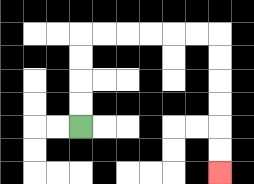{'start': '[3, 5]', 'end': '[9, 7]', 'path_directions': 'U,U,U,U,R,R,R,R,R,R,D,D,D,D,D,D', 'path_coordinates': '[[3, 5], [3, 4], [3, 3], [3, 2], [3, 1], [4, 1], [5, 1], [6, 1], [7, 1], [8, 1], [9, 1], [9, 2], [9, 3], [9, 4], [9, 5], [9, 6], [9, 7]]'}